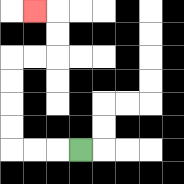{'start': '[3, 6]', 'end': '[1, 0]', 'path_directions': 'L,L,L,U,U,U,U,R,R,U,U,L', 'path_coordinates': '[[3, 6], [2, 6], [1, 6], [0, 6], [0, 5], [0, 4], [0, 3], [0, 2], [1, 2], [2, 2], [2, 1], [2, 0], [1, 0]]'}